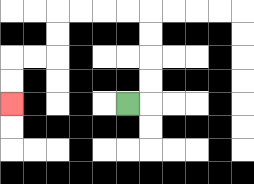{'start': '[5, 4]', 'end': '[0, 4]', 'path_directions': 'R,U,U,U,U,L,L,L,L,D,D,L,L,D,D', 'path_coordinates': '[[5, 4], [6, 4], [6, 3], [6, 2], [6, 1], [6, 0], [5, 0], [4, 0], [3, 0], [2, 0], [2, 1], [2, 2], [1, 2], [0, 2], [0, 3], [0, 4]]'}